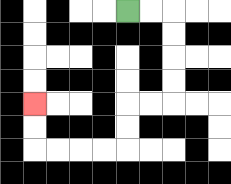{'start': '[5, 0]', 'end': '[1, 4]', 'path_directions': 'R,R,D,D,D,D,L,L,D,D,L,L,L,L,U,U', 'path_coordinates': '[[5, 0], [6, 0], [7, 0], [7, 1], [7, 2], [7, 3], [7, 4], [6, 4], [5, 4], [5, 5], [5, 6], [4, 6], [3, 6], [2, 6], [1, 6], [1, 5], [1, 4]]'}